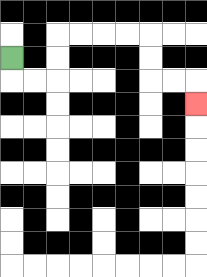{'start': '[0, 2]', 'end': '[8, 4]', 'path_directions': 'D,R,R,U,U,R,R,R,R,D,D,R,R,D', 'path_coordinates': '[[0, 2], [0, 3], [1, 3], [2, 3], [2, 2], [2, 1], [3, 1], [4, 1], [5, 1], [6, 1], [6, 2], [6, 3], [7, 3], [8, 3], [8, 4]]'}